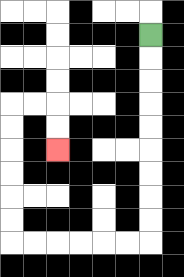{'start': '[6, 1]', 'end': '[2, 6]', 'path_directions': 'D,D,D,D,D,D,D,D,D,L,L,L,L,L,L,U,U,U,U,U,U,R,R,D,D', 'path_coordinates': '[[6, 1], [6, 2], [6, 3], [6, 4], [6, 5], [6, 6], [6, 7], [6, 8], [6, 9], [6, 10], [5, 10], [4, 10], [3, 10], [2, 10], [1, 10], [0, 10], [0, 9], [0, 8], [0, 7], [0, 6], [0, 5], [0, 4], [1, 4], [2, 4], [2, 5], [2, 6]]'}